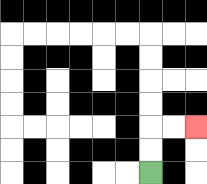{'start': '[6, 7]', 'end': '[8, 5]', 'path_directions': 'U,U,R,R', 'path_coordinates': '[[6, 7], [6, 6], [6, 5], [7, 5], [8, 5]]'}